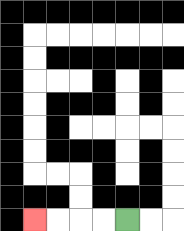{'start': '[5, 9]', 'end': '[1, 9]', 'path_directions': 'L,L,L,L', 'path_coordinates': '[[5, 9], [4, 9], [3, 9], [2, 9], [1, 9]]'}